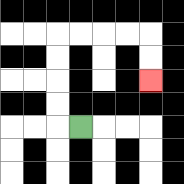{'start': '[3, 5]', 'end': '[6, 3]', 'path_directions': 'L,U,U,U,U,R,R,R,R,D,D', 'path_coordinates': '[[3, 5], [2, 5], [2, 4], [2, 3], [2, 2], [2, 1], [3, 1], [4, 1], [5, 1], [6, 1], [6, 2], [6, 3]]'}